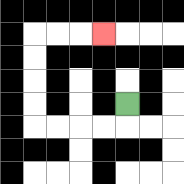{'start': '[5, 4]', 'end': '[4, 1]', 'path_directions': 'D,L,L,L,L,U,U,U,U,R,R,R', 'path_coordinates': '[[5, 4], [5, 5], [4, 5], [3, 5], [2, 5], [1, 5], [1, 4], [1, 3], [1, 2], [1, 1], [2, 1], [3, 1], [4, 1]]'}